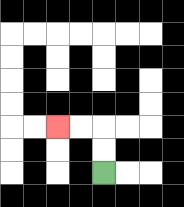{'start': '[4, 7]', 'end': '[2, 5]', 'path_directions': 'U,U,L,L', 'path_coordinates': '[[4, 7], [4, 6], [4, 5], [3, 5], [2, 5]]'}